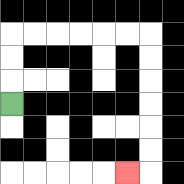{'start': '[0, 4]', 'end': '[5, 7]', 'path_directions': 'U,U,U,R,R,R,R,R,R,D,D,D,D,D,D,L', 'path_coordinates': '[[0, 4], [0, 3], [0, 2], [0, 1], [1, 1], [2, 1], [3, 1], [4, 1], [5, 1], [6, 1], [6, 2], [6, 3], [6, 4], [6, 5], [6, 6], [6, 7], [5, 7]]'}